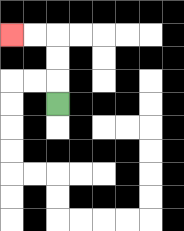{'start': '[2, 4]', 'end': '[0, 1]', 'path_directions': 'U,U,U,L,L', 'path_coordinates': '[[2, 4], [2, 3], [2, 2], [2, 1], [1, 1], [0, 1]]'}